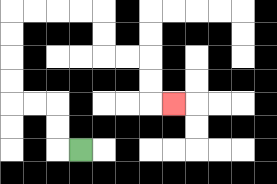{'start': '[3, 6]', 'end': '[7, 4]', 'path_directions': 'L,U,U,L,L,U,U,U,U,R,R,R,R,D,D,R,R,D,D,R', 'path_coordinates': '[[3, 6], [2, 6], [2, 5], [2, 4], [1, 4], [0, 4], [0, 3], [0, 2], [0, 1], [0, 0], [1, 0], [2, 0], [3, 0], [4, 0], [4, 1], [4, 2], [5, 2], [6, 2], [6, 3], [6, 4], [7, 4]]'}